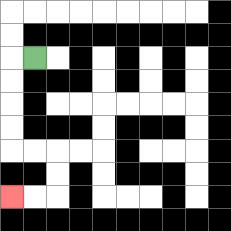{'start': '[1, 2]', 'end': '[0, 8]', 'path_directions': 'L,D,D,D,D,R,R,D,D,L,L', 'path_coordinates': '[[1, 2], [0, 2], [0, 3], [0, 4], [0, 5], [0, 6], [1, 6], [2, 6], [2, 7], [2, 8], [1, 8], [0, 8]]'}